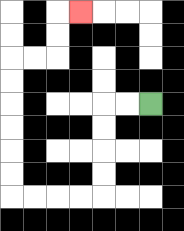{'start': '[6, 4]', 'end': '[3, 0]', 'path_directions': 'L,L,D,D,D,D,L,L,L,L,U,U,U,U,U,U,R,R,U,U,R', 'path_coordinates': '[[6, 4], [5, 4], [4, 4], [4, 5], [4, 6], [4, 7], [4, 8], [3, 8], [2, 8], [1, 8], [0, 8], [0, 7], [0, 6], [0, 5], [0, 4], [0, 3], [0, 2], [1, 2], [2, 2], [2, 1], [2, 0], [3, 0]]'}